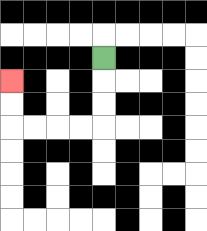{'start': '[4, 2]', 'end': '[0, 3]', 'path_directions': 'D,D,D,L,L,L,L,U,U', 'path_coordinates': '[[4, 2], [4, 3], [4, 4], [4, 5], [3, 5], [2, 5], [1, 5], [0, 5], [0, 4], [0, 3]]'}